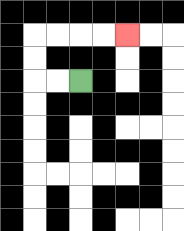{'start': '[3, 3]', 'end': '[5, 1]', 'path_directions': 'L,L,U,U,R,R,R,R', 'path_coordinates': '[[3, 3], [2, 3], [1, 3], [1, 2], [1, 1], [2, 1], [3, 1], [4, 1], [5, 1]]'}